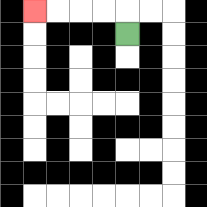{'start': '[5, 1]', 'end': '[1, 0]', 'path_directions': 'U,L,L,L,L', 'path_coordinates': '[[5, 1], [5, 0], [4, 0], [3, 0], [2, 0], [1, 0]]'}